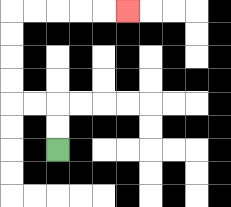{'start': '[2, 6]', 'end': '[5, 0]', 'path_directions': 'U,U,L,L,U,U,U,U,R,R,R,R,R', 'path_coordinates': '[[2, 6], [2, 5], [2, 4], [1, 4], [0, 4], [0, 3], [0, 2], [0, 1], [0, 0], [1, 0], [2, 0], [3, 0], [4, 0], [5, 0]]'}